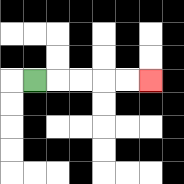{'start': '[1, 3]', 'end': '[6, 3]', 'path_directions': 'R,R,R,R,R', 'path_coordinates': '[[1, 3], [2, 3], [3, 3], [4, 3], [5, 3], [6, 3]]'}